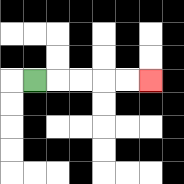{'start': '[1, 3]', 'end': '[6, 3]', 'path_directions': 'R,R,R,R,R', 'path_coordinates': '[[1, 3], [2, 3], [3, 3], [4, 3], [5, 3], [6, 3]]'}